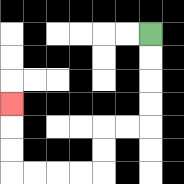{'start': '[6, 1]', 'end': '[0, 4]', 'path_directions': 'D,D,D,D,L,L,D,D,L,L,L,L,U,U,U', 'path_coordinates': '[[6, 1], [6, 2], [6, 3], [6, 4], [6, 5], [5, 5], [4, 5], [4, 6], [4, 7], [3, 7], [2, 7], [1, 7], [0, 7], [0, 6], [0, 5], [0, 4]]'}